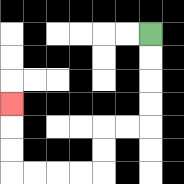{'start': '[6, 1]', 'end': '[0, 4]', 'path_directions': 'D,D,D,D,L,L,D,D,L,L,L,L,U,U,U', 'path_coordinates': '[[6, 1], [6, 2], [6, 3], [6, 4], [6, 5], [5, 5], [4, 5], [4, 6], [4, 7], [3, 7], [2, 7], [1, 7], [0, 7], [0, 6], [0, 5], [0, 4]]'}